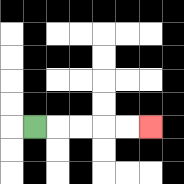{'start': '[1, 5]', 'end': '[6, 5]', 'path_directions': 'R,R,R,R,R', 'path_coordinates': '[[1, 5], [2, 5], [3, 5], [4, 5], [5, 5], [6, 5]]'}